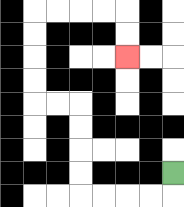{'start': '[7, 7]', 'end': '[5, 2]', 'path_directions': 'D,L,L,L,L,U,U,U,U,L,L,U,U,U,U,R,R,R,R,D,D', 'path_coordinates': '[[7, 7], [7, 8], [6, 8], [5, 8], [4, 8], [3, 8], [3, 7], [3, 6], [3, 5], [3, 4], [2, 4], [1, 4], [1, 3], [1, 2], [1, 1], [1, 0], [2, 0], [3, 0], [4, 0], [5, 0], [5, 1], [5, 2]]'}